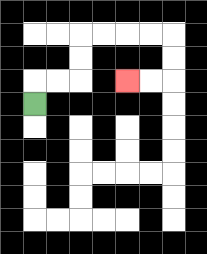{'start': '[1, 4]', 'end': '[5, 3]', 'path_directions': 'U,R,R,U,U,R,R,R,R,D,D,L,L', 'path_coordinates': '[[1, 4], [1, 3], [2, 3], [3, 3], [3, 2], [3, 1], [4, 1], [5, 1], [6, 1], [7, 1], [7, 2], [7, 3], [6, 3], [5, 3]]'}